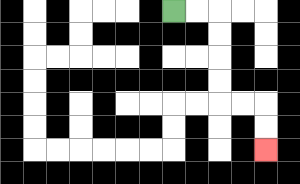{'start': '[7, 0]', 'end': '[11, 6]', 'path_directions': 'R,R,D,D,D,D,R,R,D,D', 'path_coordinates': '[[7, 0], [8, 0], [9, 0], [9, 1], [9, 2], [9, 3], [9, 4], [10, 4], [11, 4], [11, 5], [11, 6]]'}